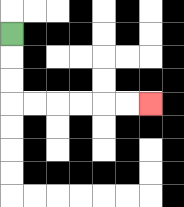{'start': '[0, 1]', 'end': '[6, 4]', 'path_directions': 'D,D,D,R,R,R,R,R,R', 'path_coordinates': '[[0, 1], [0, 2], [0, 3], [0, 4], [1, 4], [2, 4], [3, 4], [4, 4], [5, 4], [6, 4]]'}